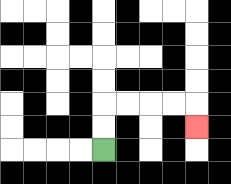{'start': '[4, 6]', 'end': '[8, 5]', 'path_directions': 'U,U,R,R,R,R,D', 'path_coordinates': '[[4, 6], [4, 5], [4, 4], [5, 4], [6, 4], [7, 4], [8, 4], [8, 5]]'}